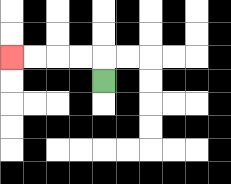{'start': '[4, 3]', 'end': '[0, 2]', 'path_directions': 'U,L,L,L,L', 'path_coordinates': '[[4, 3], [4, 2], [3, 2], [2, 2], [1, 2], [0, 2]]'}